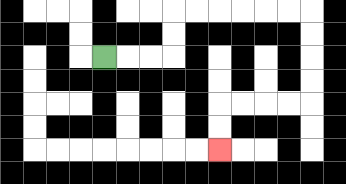{'start': '[4, 2]', 'end': '[9, 6]', 'path_directions': 'R,R,R,U,U,R,R,R,R,R,R,D,D,D,D,L,L,L,L,D,D', 'path_coordinates': '[[4, 2], [5, 2], [6, 2], [7, 2], [7, 1], [7, 0], [8, 0], [9, 0], [10, 0], [11, 0], [12, 0], [13, 0], [13, 1], [13, 2], [13, 3], [13, 4], [12, 4], [11, 4], [10, 4], [9, 4], [9, 5], [9, 6]]'}